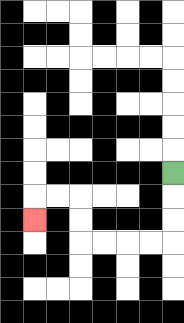{'start': '[7, 7]', 'end': '[1, 9]', 'path_directions': 'D,D,D,L,L,L,L,U,U,L,L,D', 'path_coordinates': '[[7, 7], [7, 8], [7, 9], [7, 10], [6, 10], [5, 10], [4, 10], [3, 10], [3, 9], [3, 8], [2, 8], [1, 8], [1, 9]]'}